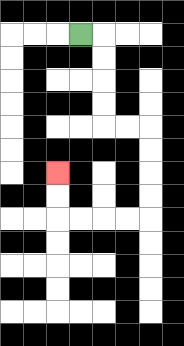{'start': '[3, 1]', 'end': '[2, 7]', 'path_directions': 'R,D,D,D,D,R,R,D,D,D,D,L,L,L,L,U,U', 'path_coordinates': '[[3, 1], [4, 1], [4, 2], [4, 3], [4, 4], [4, 5], [5, 5], [6, 5], [6, 6], [6, 7], [6, 8], [6, 9], [5, 9], [4, 9], [3, 9], [2, 9], [2, 8], [2, 7]]'}